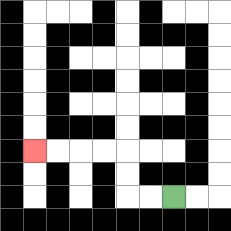{'start': '[7, 8]', 'end': '[1, 6]', 'path_directions': 'L,L,U,U,L,L,L,L', 'path_coordinates': '[[7, 8], [6, 8], [5, 8], [5, 7], [5, 6], [4, 6], [3, 6], [2, 6], [1, 6]]'}